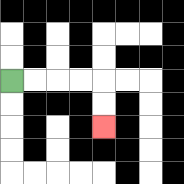{'start': '[0, 3]', 'end': '[4, 5]', 'path_directions': 'R,R,R,R,D,D', 'path_coordinates': '[[0, 3], [1, 3], [2, 3], [3, 3], [4, 3], [4, 4], [4, 5]]'}